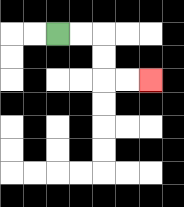{'start': '[2, 1]', 'end': '[6, 3]', 'path_directions': 'R,R,D,D,R,R', 'path_coordinates': '[[2, 1], [3, 1], [4, 1], [4, 2], [4, 3], [5, 3], [6, 3]]'}